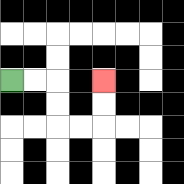{'start': '[0, 3]', 'end': '[4, 3]', 'path_directions': 'R,R,D,D,R,R,U,U', 'path_coordinates': '[[0, 3], [1, 3], [2, 3], [2, 4], [2, 5], [3, 5], [4, 5], [4, 4], [4, 3]]'}